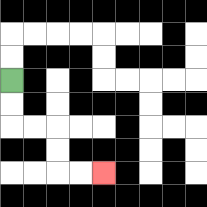{'start': '[0, 3]', 'end': '[4, 7]', 'path_directions': 'D,D,R,R,D,D,R,R', 'path_coordinates': '[[0, 3], [0, 4], [0, 5], [1, 5], [2, 5], [2, 6], [2, 7], [3, 7], [4, 7]]'}